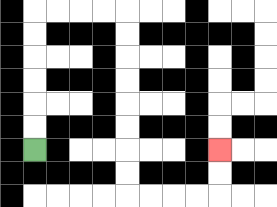{'start': '[1, 6]', 'end': '[9, 6]', 'path_directions': 'U,U,U,U,U,U,R,R,R,R,D,D,D,D,D,D,D,D,R,R,R,R,U,U', 'path_coordinates': '[[1, 6], [1, 5], [1, 4], [1, 3], [1, 2], [1, 1], [1, 0], [2, 0], [3, 0], [4, 0], [5, 0], [5, 1], [5, 2], [5, 3], [5, 4], [5, 5], [5, 6], [5, 7], [5, 8], [6, 8], [7, 8], [8, 8], [9, 8], [9, 7], [9, 6]]'}